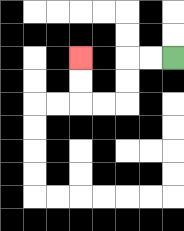{'start': '[7, 2]', 'end': '[3, 2]', 'path_directions': 'L,L,D,D,L,L,U,U', 'path_coordinates': '[[7, 2], [6, 2], [5, 2], [5, 3], [5, 4], [4, 4], [3, 4], [3, 3], [3, 2]]'}